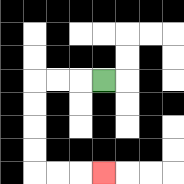{'start': '[4, 3]', 'end': '[4, 7]', 'path_directions': 'L,L,L,D,D,D,D,R,R,R', 'path_coordinates': '[[4, 3], [3, 3], [2, 3], [1, 3], [1, 4], [1, 5], [1, 6], [1, 7], [2, 7], [3, 7], [4, 7]]'}